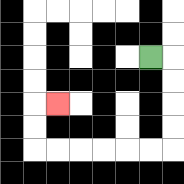{'start': '[6, 2]', 'end': '[2, 4]', 'path_directions': 'R,D,D,D,D,L,L,L,L,L,L,U,U,R', 'path_coordinates': '[[6, 2], [7, 2], [7, 3], [7, 4], [7, 5], [7, 6], [6, 6], [5, 6], [4, 6], [3, 6], [2, 6], [1, 6], [1, 5], [1, 4], [2, 4]]'}